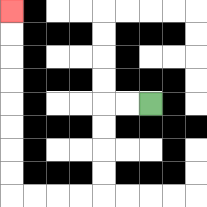{'start': '[6, 4]', 'end': '[0, 0]', 'path_directions': 'L,L,D,D,D,D,L,L,L,L,U,U,U,U,U,U,U,U', 'path_coordinates': '[[6, 4], [5, 4], [4, 4], [4, 5], [4, 6], [4, 7], [4, 8], [3, 8], [2, 8], [1, 8], [0, 8], [0, 7], [0, 6], [0, 5], [0, 4], [0, 3], [0, 2], [0, 1], [0, 0]]'}